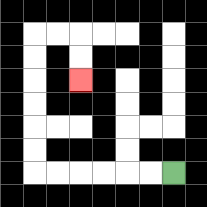{'start': '[7, 7]', 'end': '[3, 3]', 'path_directions': 'L,L,L,L,L,L,U,U,U,U,U,U,R,R,D,D', 'path_coordinates': '[[7, 7], [6, 7], [5, 7], [4, 7], [3, 7], [2, 7], [1, 7], [1, 6], [1, 5], [1, 4], [1, 3], [1, 2], [1, 1], [2, 1], [3, 1], [3, 2], [3, 3]]'}